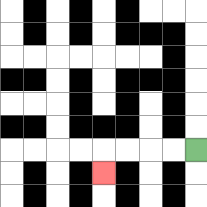{'start': '[8, 6]', 'end': '[4, 7]', 'path_directions': 'L,L,L,L,D', 'path_coordinates': '[[8, 6], [7, 6], [6, 6], [5, 6], [4, 6], [4, 7]]'}